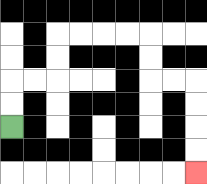{'start': '[0, 5]', 'end': '[8, 7]', 'path_directions': 'U,U,R,R,U,U,R,R,R,R,D,D,R,R,D,D,D,D', 'path_coordinates': '[[0, 5], [0, 4], [0, 3], [1, 3], [2, 3], [2, 2], [2, 1], [3, 1], [4, 1], [5, 1], [6, 1], [6, 2], [6, 3], [7, 3], [8, 3], [8, 4], [8, 5], [8, 6], [8, 7]]'}